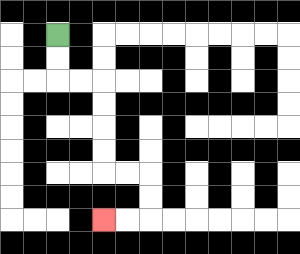{'start': '[2, 1]', 'end': '[4, 9]', 'path_directions': 'D,D,R,R,D,D,D,D,R,R,D,D,L,L', 'path_coordinates': '[[2, 1], [2, 2], [2, 3], [3, 3], [4, 3], [4, 4], [4, 5], [4, 6], [4, 7], [5, 7], [6, 7], [6, 8], [6, 9], [5, 9], [4, 9]]'}